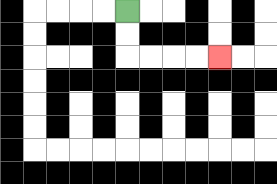{'start': '[5, 0]', 'end': '[9, 2]', 'path_directions': 'D,D,R,R,R,R', 'path_coordinates': '[[5, 0], [5, 1], [5, 2], [6, 2], [7, 2], [8, 2], [9, 2]]'}